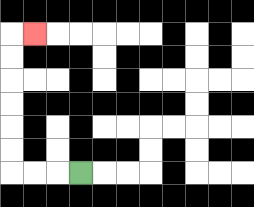{'start': '[3, 7]', 'end': '[1, 1]', 'path_directions': 'L,L,L,U,U,U,U,U,U,R', 'path_coordinates': '[[3, 7], [2, 7], [1, 7], [0, 7], [0, 6], [0, 5], [0, 4], [0, 3], [0, 2], [0, 1], [1, 1]]'}